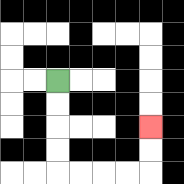{'start': '[2, 3]', 'end': '[6, 5]', 'path_directions': 'D,D,D,D,R,R,R,R,U,U', 'path_coordinates': '[[2, 3], [2, 4], [2, 5], [2, 6], [2, 7], [3, 7], [4, 7], [5, 7], [6, 7], [6, 6], [6, 5]]'}